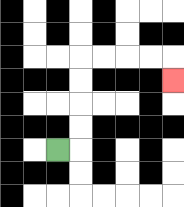{'start': '[2, 6]', 'end': '[7, 3]', 'path_directions': 'R,U,U,U,U,R,R,R,R,D', 'path_coordinates': '[[2, 6], [3, 6], [3, 5], [3, 4], [3, 3], [3, 2], [4, 2], [5, 2], [6, 2], [7, 2], [7, 3]]'}